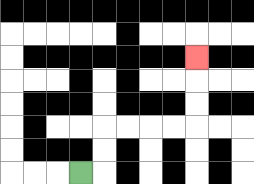{'start': '[3, 7]', 'end': '[8, 2]', 'path_directions': 'R,U,U,R,R,R,R,U,U,U', 'path_coordinates': '[[3, 7], [4, 7], [4, 6], [4, 5], [5, 5], [6, 5], [7, 5], [8, 5], [8, 4], [8, 3], [8, 2]]'}